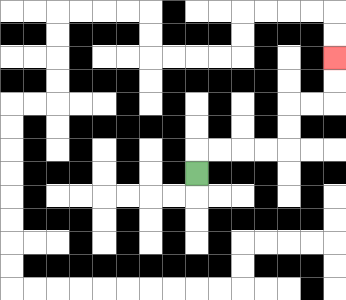{'start': '[8, 7]', 'end': '[14, 2]', 'path_directions': 'U,R,R,R,R,U,U,R,R,U,U', 'path_coordinates': '[[8, 7], [8, 6], [9, 6], [10, 6], [11, 6], [12, 6], [12, 5], [12, 4], [13, 4], [14, 4], [14, 3], [14, 2]]'}